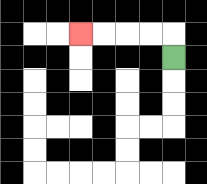{'start': '[7, 2]', 'end': '[3, 1]', 'path_directions': 'U,L,L,L,L', 'path_coordinates': '[[7, 2], [7, 1], [6, 1], [5, 1], [4, 1], [3, 1]]'}